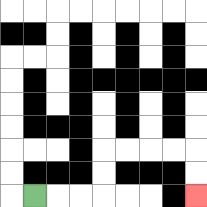{'start': '[1, 8]', 'end': '[8, 8]', 'path_directions': 'R,R,R,U,U,R,R,R,R,D,D', 'path_coordinates': '[[1, 8], [2, 8], [3, 8], [4, 8], [4, 7], [4, 6], [5, 6], [6, 6], [7, 6], [8, 6], [8, 7], [8, 8]]'}